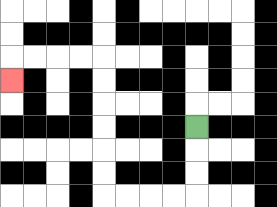{'start': '[8, 5]', 'end': '[0, 3]', 'path_directions': 'D,D,D,L,L,L,L,U,U,U,U,U,U,L,L,L,L,D', 'path_coordinates': '[[8, 5], [8, 6], [8, 7], [8, 8], [7, 8], [6, 8], [5, 8], [4, 8], [4, 7], [4, 6], [4, 5], [4, 4], [4, 3], [4, 2], [3, 2], [2, 2], [1, 2], [0, 2], [0, 3]]'}